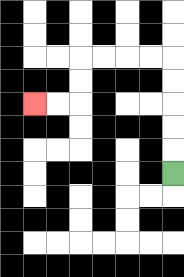{'start': '[7, 7]', 'end': '[1, 4]', 'path_directions': 'U,U,U,U,U,L,L,L,L,D,D,L,L', 'path_coordinates': '[[7, 7], [7, 6], [7, 5], [7, 4], [7, 3], [7, 2], [6, 2], [5, 2], [4, 2], [3, 2], [3, 3], [3, 4], [2, 4], [1, 4]]'}